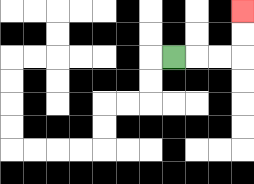{'start': '[7, 2]', 'end': '[10, 0]', 'path_directions': 'R,R,R,U,U', 'path_coordinates': '[[7, 2], [8, 2], [9, 2], [10, 2], [10, 1], [10, 0]]'}